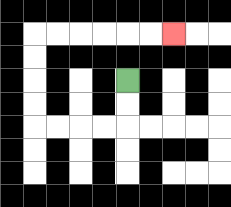{'start': '[5, 3]', 'end': '[7, 1]', 'path_directions': 'D,D,L,L,L,L,U,U,U,U,R,R,R,R,R,R', 'path_coordinates': '[[5, 3], [5, 4], [5, 5], [4, 5], [3, 5], [2, 5], [1, 5], [1, 4], [1, 3], [1, 2], [1, 1], [2, 1], [3, 1], [4, 1], [5, 1], [6, 1], [7, 1]]'}